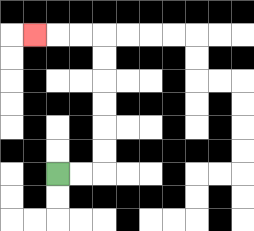{'start': '[2, 7]', 'end': '[1, 1]', 'path_directions': 'R,R,U,U,U,U,U,U,L,L,L', 'path_coordinates': '[[2, 7], [3, 7], [4, 7], [4, 6], [4, 5], [4, 4], [4, 3], [4, 2], [4, 1], [3, 1], [2, 1], [1, 1]]'}